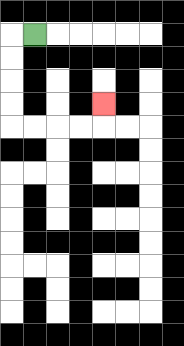{'start': '[1, 1]', 'end': '[4, 4]', 'path_directions': 'L,D,D,D,D,R,R,R,R,U', 'path_coordinates': '[[1, 1], [0, 1], [0, 2], [0, 3], [0, 4], [0, 5], [1, 5], [2, 5], [3, 5], [4, 5], [4, 4]]'}